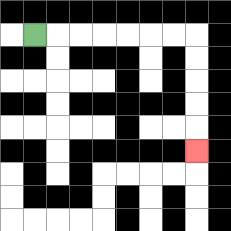{'start': '[1, 1]', 'end': '[8, 6]', 'path_directions': 'R,R,R,R,R,R,R,D,D,D,D,D', 'path_coordinates': '[[1, 1], [2, 1], [3, 1], [4, 1], [5, 1], [6, 1], [7, 1], [8, 1], [8, 2], [8, 3], [8, 4], [8, 5], [8, 6]]'}